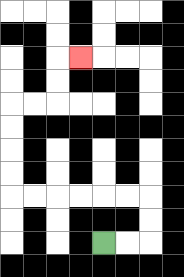{'start': '[4, 10]', 'end': '[3, 2]', 'path_directions': 'R,R,U,U,L,L,L,L,L,L,U,U,U,U,R,R,U,U,R', 'path_coordinates': '[[4, 10], [5, 10], [6, 10], [6, 9], [6, 8], [5, 8], [4, 8], [3, 8], [2, 8], [1, 8], [0, 8], [0, 7], [0, 6], [0, 5], [0, 4], [1, 4], [2, 4], [2, 3], [2, 2], [3, 2]]'}